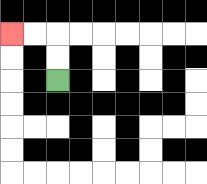{'start': '[2, 3]', 'end': '[0, 1]', 'path_directions': 'U,U,L,L', 'path_coordinates': '[[2, 3], [2, 2], [2, 1], [1, 1], [0, 1]]'}